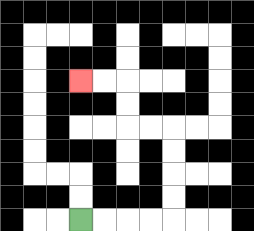{'start': '[3, 9]', 'end': '[3, 3]', 'path_directions': 'R,R,R,R,U,U,U,U,L,L,U,U,L,L', 'path_coordinates': '[[3, 9], [4, 9], [5, 9], [6, 9], [7, 9], [7, 8], [7, 7], [7, 6], [7, 5], [6, 5], [5, 5], [5, 4], [5, 3], [4, 3], [3, 3]]'}